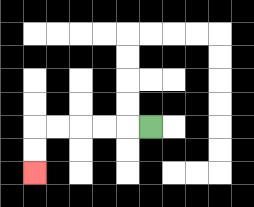{'start': '[6, 5]', 'end': '[1, 7]', 'path_directions': 'L,L,L,L,L,D,D', 'path_coordinates': '[[6, 5], [5, 5], [4, 5], [3, 5], [2, 5], [1, 5], [1, 6], [1, 7]]'}